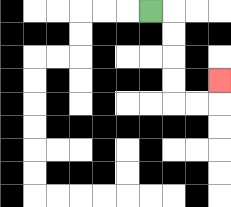{'start': '[6, 0]', 'end': '[9, 3]', 'path_directions': 'R,D,D,D,D,R,R,U', 'path_coordinates': '[[6, 0], [7, 0], [7, 1], [7, 2], [7, 3], [7, 4], [8, 4], [9, 4], [9, 3]]'}